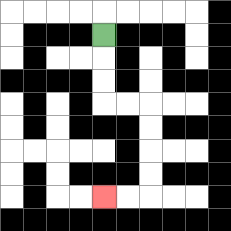{'start': '[4, 1]', 'end': '[4, 8]', 'path_directions': 'D,D,D,R,R,D,D,D,D,L,L', 'path_coordinates': '[[4, 1], [4, 2], [4, 3], [4, 4], [5, 4], [6, 4], [6, 5], [6, 6], [6, 7], [6, 8], [5, 8], [4, 8]]'}